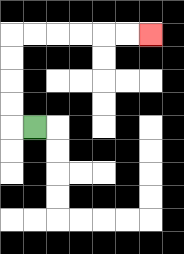{'start': '[1, 5]', 'end': '[6, 1]', 'path_directions': 'L,U,U,U,U,R,R,R,R,R,R', 'path_coordinates': '[[1, 5], [0, 5], [0, 4], [0, 3], [0, 2], [0, 1], [1, 1], [2, 1], [3, 1], [4, 1], [5, 1], [6, 1]]'}